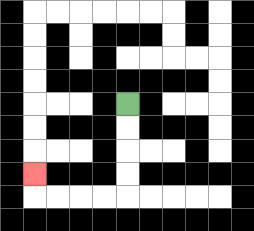{'start': '[5, 4]', 'end': '[1, 7]', 'path_directions': 'D,D,D,D,L,L,L,L,U', 'path_coordinates': '[[5, 4], [5, 5], [5, 6], [5, 7], [5, 8], [4, 8], [3, 8], [2, 8], [1, 8], [1, 7]]'}